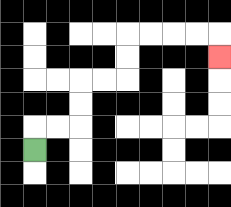{'start': '[1, 6]', 'end': '[9, 2]', 'path_directions': 'U,R,R,U,U,R,R,U,U,R,R,R,R,D', 'path_coordinates': '[[1, 6], [1, 5], [2, 5], [3, 5], [3, 4], [3, 3], [4, 3], [5, 3], [5, 2], [5, 1], [6, 1], [7, 1], [8, 1], [9, 1], [9, 2]]'}